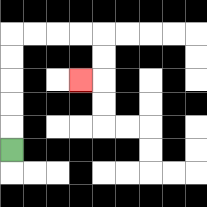{'start': '[0, 6]', 'end': '[3, 3]', 'path_directions': 'U,U,U,U,U,R,R,R,R,D,D,L', 'path_coordinates': '[[0, 6], [0, 5], [0, 4], [0, 3], [0, 2], [0, 1], [1, 1], [2, 1], [3, 1], [4, 1], [4, 2], [4, 3], [3, 3]]'}